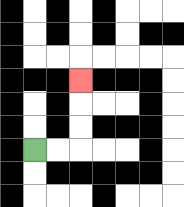{'start': '[1, 6]', 'end': '[3, 3]', 'path_directions': 'R,R,U,U,U', 'path_coordinates': '[[1, 6], [2, 6], [3, 6], [3, 5], [3, 4], [3, 3]]'}